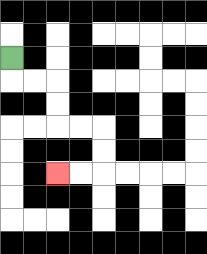{'start': '[0, 2]', 'end': '[2, 7]', 'path_directions': 'D,R,R,D,D,R,R,D,D,L,L', 'path_coordinates': '[[0, 2], [0, 3], [1, 3], [2, 3], [2, 4], [2, 5], [3, 5], [4, 5], [4, 6], [4, 7], [3, 7], [2, 7]]'}